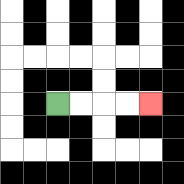{'start': '[2, 4]', 'end': '[6, 4]', 'path_directions': 'R,R,R,R', 'path_coordinates': '[[2, 4], [3, 4], [4, 4], [5, 4], [6, 4]]'}